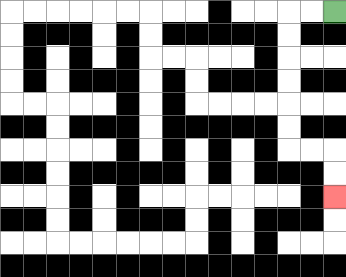{'start': '[14, 0]', 'end': '[14, 8]', 'path_directions': 'L,L,D,D,D,D,D,D,R,R,D,D', 'path_coordinates': '[[14, 0], [13, 0], [12, 0], [12, 1], [12, 2], [12, 3], [12, 4], [12, 5], [12, 6], [13, 6], [14, 6], [14, 7], [14, 8]]'}